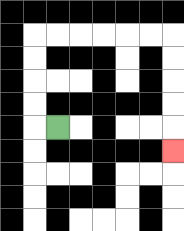{'start': '[2, 5]', 'end': '[7, 6]', 'path_directions': 'L,U,U,U,U,R,R,R,R,R,R,D,D,D,D,D', 'path_coordinates': '[[2, 5], [1, 5], [1, 4], [1, 3], [1, 2], [1, 1], [2, 1], [3, 1], [4, 1], [5, 1], [6, 1], [7, 1], [7, 2], [7, 3], [7, 4], [7, 5], [7, 6]]'}